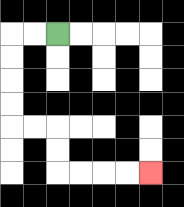{'start': '[2, 1]', 'end': '[6, 7]', 'path_directions': 'L,L,D,D,D,D,R,R,D,D,R,R,R,R', 'path_coordinates': '[[2, 1], [1, 1], [0, 1], [0, 2], [0, 3], [0, 4], [0, 5], [1, 5], [2, 5], [2, 6], [2, 7], [3, 7], [4, 7], [5, 7], [6, 7]]'}